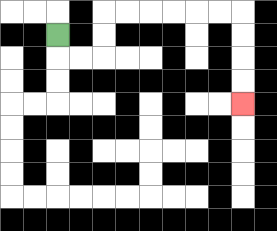{'start': '[2, 1]', 'end': '[10, 4]', 'path_directions': 'D,R,R,U,U,R,R,R,R,R,R,D,D,D,D', 'path_coordinates': '[[2, 1], [2, 2], [3, 2], [4, 2], [4, 1], [4, 0], [5, 0], [6, 0], [7, 0], [8, 0], [9, 0], [10, 0], [10, 1], [10, 2], [10, 3], [10, 4]]'}